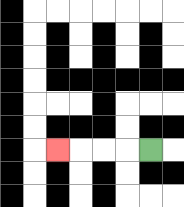{'start': '[6, 6]', 'end': '[2, 6]', 'path_directions': 'L,L,L,L', 'path_coordinates': '[[6, 6], [5, 6], [4, 6], [3, 6], [2, 6]]'}